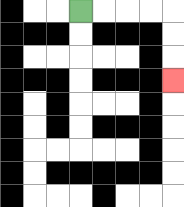{'start': '[3, 0]', 'end': '[7, 3]', 'path_directions': 'R,R,R,R,D,D,D', 'path_coordinates': '[[3, 0], [4, 0], [5, 0], [6, 0], [7, 0], [7, 1], [7, 2], [7, 3]]'}